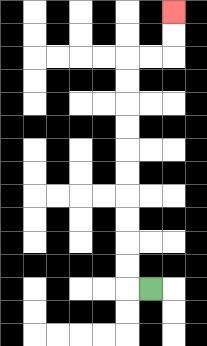{'start': '[6, 12]', 'end': '[7, 0]', 'path_directions': 'L,U,U,U,U,U,U,U,U,U,U,R,R,U,U', 'path_coordinates': '[[6, 12], [5, 12], [5, 11], [5, 10], [5, 9], [5, 8], [5, 7], [5, 6], [5, 5], [5, 4], [5, 3], [5, 2], [6, 2], [7, 2], [7, 1], [7, 0]]'}